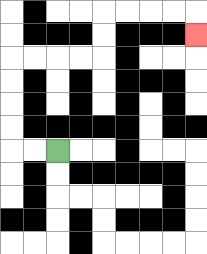{'start': '[2, 6]', 'end': '[8, 1]', 'path_directions': 'L,L,U,U,U,U,R,R,R,R,U,U,R,R,R,R,D', 'path_coordinates': '[[2, 6], [1, 6], [0, 6], [0, 5], [0, 4], [0, 3], [0, 2], [1, 2], [2, 2], [3, 2], [4, 2], [4, 1], [4, 0], [5, 0], [6, 0], [7, 0], [8, 0], [8, 1]]'}